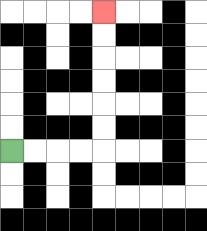{'start': '[0, 6]', 'end': '[4, 0]', 'path_directions': 'R,R,R,R,U,U,U,U,U,U', 'path_coordinates': '[[0, 6], [1, 6], [2, 6], [3, 6], [4, 6], [4, 5], [4, 4], [4, 3], [4, 2], [4, 1], [4, 0]]'}